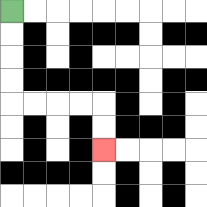{'start': '[0, 0]', 'end': '[4, 6]', 'path_directions': 'D,D,D,D,R,R,R,R,D,D', 'path_coordinates': '[[0, 0], [0, 1], [0, 2], [0, 3], [0, 4], [1, 4], [2, 4], [3, 4], [4, 4], [4, 5], [4, 6]]'}